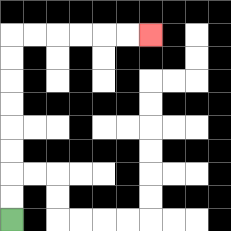{'start': '[0, 9]', 'end': '[6, 1]', 'path_directions': 'U,U,U,U,U,U,U,U,R,R,R,R,R,R', 'path_coordinates': '[[0, 9], [0, 8], [0, 7], [0, 6], [0, 5], [0, 4], [0, 3], [0, 2], [0, 1], [1, 1], [2, 1], [3, 1], [4, 1], [5, 1], [6, 1]]'}